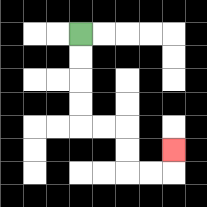{'start': '[3, 1]', 'end': '[7, 6]', 'path_directions': 'D,D,D,D,R,R,D,D,R,R,U', 'path_coordinates': '[[3, 1], [3, 2], [3, 3], [3, 4], [3, 5], [4, 5], [5, 5], [5, 6], [5, 7], [6, 7], [7, 7], [7, 6]]'}